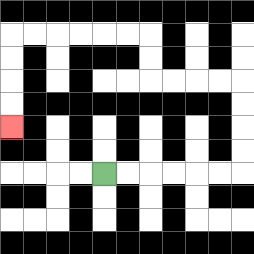{'start': '[4, 7]', 'end': '[0, 5]', 'path_directions': 'R,R,R,R,R,R,U,U,U,U,L,L,L,L,U,U,L,L,L,L,L,L,D,D,D,D', 'path_coordinates': '[[4, 7], [5, 7], [6, 7], [7, 7], [8, 7], [9, 7], [10, 7], [10, 6], [10, 5], [10, 4], [10, 3], [9, 3], [8, 3], [7, 3], [6, 3], [6, 2], [6, 1], [5, 1], [4, 1], [3, 1], [2, 1], [1, 1], [0, 1], [0, 2], [0, 3], [0, 4], [0, 5]]'}